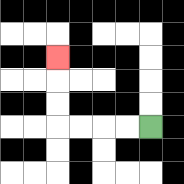{'start': '[6, 5]', 'end': '[2, 2]', 'path_directions': 'L,L,L,L,U,U,U', 'path_coordinates': '[[6, 5], [5, 5], [4, 5], [3, 5], [2, 5], [2, 4], [2, 3], [2, 2]]'}